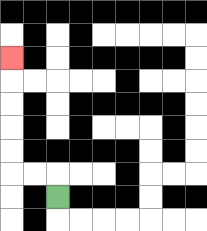{'start': '[2, 8]', 'end': '[0, 2]', 'path_directions': 'U,L,L,U,U,U,U,U', 'path_coordinates': '[[2, 8], [2, 7], [1, 7], [0, 7], [0, 6], [0, 5], [0, 4], [0, 3], [0, 2]]'}